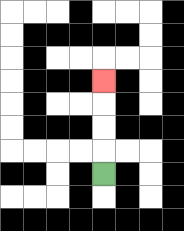{'start': '[4, 7]', 'end': '[4, 3]', 'path_directions': 'U,U,U,U', 'path_coordinates': '[[4, 7], [4, 6], [4, 5], [4, 4], [4, 3]]'}